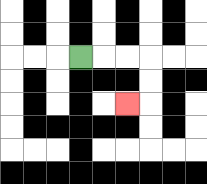{'start': '[3, 2]', 'end': '[5, 4]', 'path_directions': 'R,R,R,D,D,L', 'path_coordinates': '[[3, 2], [4, 2], [5, 2], [6, 2], [6, 3], [6, 4], [5, 4]]'}